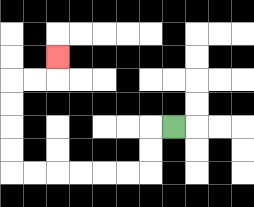{'start': '[7, 5]', 'end': '[2, 2]', 'path_directions': 'L,D,D,L,L,L,L,L,L,U,U,U,U,R,R,U', 'path_coordinates': '[[7, 5], [6, 5], [6, 6], [6, 7], [5, 7], [4, 7], [3, 7], [2, 7], [1, 7], [0, 7], [0, 6], [0, 5], [0, 4], [0, 3], [1, 3], [2, 3], [2, 2]]'}